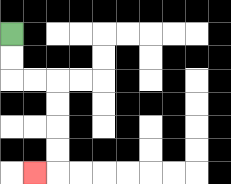{'start': '[0, 1]', 'end': '[1, 7]', 'path_directions': 'D,D,R,R,D,D,D,D,L', 'path_coordinates': '[[0, 1], [0, 2], [0, 3], [1, 3], [2, 3], [2, 4], [2, 5], [2, 6], [2, 7], [1, 7]]'}